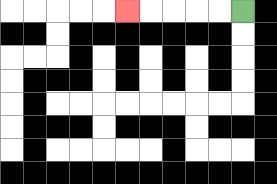{'start': '[10, 0]', 'end': '[5, 0]', 'path_directions': 'L,L,L,L,L', 'path_coordinates': '[[10, 0], [9, 0], [8, 0], [7, 0], [6, 0], [5, 0]]'}